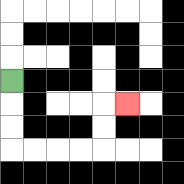{'start': '[0, 3]', 'end': '[5, 4]', 'path_directions': 'D,D,D,R,R,R,R,U,U,R', 'path_coordinates': '[[0, 3], [0, 4], [0, 5], [0, 6], [1, 6], [2, 6], [3, 6], [4, 6], [4, 5], [4, 4], [5, 4]]'}